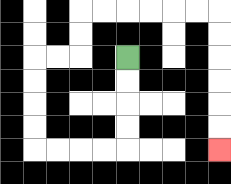{'start': '[5, 2]', 'end': '[9, 6]', 'path_directions': 'D,D,D,D,L,L,L,L,U,U,U,U,R,R,U,U,R,R,R,R,R,R,D,D,D,D,D,D', 'path_coordinates': '[[5, 2], [5, 3], [5, 4], [5, 5], [5, 6], [4, 6], [3, 6], [2, 6], [1, 6], [1, 5], [1, 4], [1, 3], [1, 2], [2, 2], [3, 2], [3, 1], [3, 0], [4, 0], [5, 0], [6, 0], [7, 0], [8, 0], [9, 0], [9, 1], [9, 2], [9, 3], [9, 4], [9, 5], [9, 6]]'}